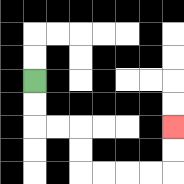{'start': '[1, 3]', 'end': '[7, 5]', 'path_directions': 'D,D,R,R,D,D,R,R,R,R,U,U', 'path_coordinates': '[[1, 3], [1, 4], [1, 5], [2, 5], [3, 5], [3, 6], [3, 7], [4, 7], [5, 7], [6, 7], [7, 7], [7, 6], [7, 5]]'}